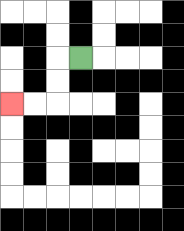{'start': '[3, 2]', 'end': '[0, 4]', 'path_directions': 'L,D,D,L,L', 'path_coordinates': '[[3, 2], [2, 2], [2, 3], [2, 4], [1, 4], [0, 4]]'}